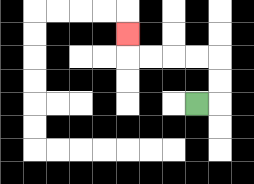{'start': '[8, 4]', 'end': '[5, 1]', 'path_directions': 'R,U,U,L,L,L,L,U', 'path_coordinates': '[[8, 4], [9, 4], [9, 3], [9, 2], [8, 2], [7, 2], [6, 2], [5, 2], [5, 1]]'}